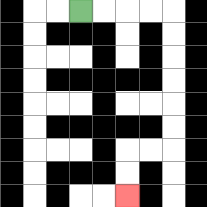{'start': '[3, 0]', 'end': '[5, 8]', 'path_directions': 'R,R,R,R,D,D,D,D,D,D,L,L,D,D', 'path_coordinates': '[[3, 0], [4, 0], [5, 0], [6, 0], [7, 0], [7, 1], [7, 2], [7, 3], [7, 4], [7, 5], [7, 6], [6, 6], [5, 6], [5, 7], [5, 8]]'}